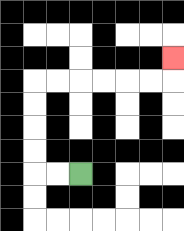{'start': '[3, 7]', 'end': '[7, 2]', 'path_directions': 'L,L,U,U,U,U,R,R,R,R,R,R,U', 'path_coordinates': '[[3, 7], [2, 7], [1, 7], [1, 6], [1, 5], [1, 4], [1, 3], [2, 3], [3, 3], [4, 3], [5, 3], [6, 3], [7, 3], [7, 2]]'}